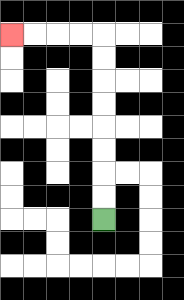{'start': '[4, 9]', 'end': '[0, 1]', 'path_directions': 'U,U,U,U,U,U,U,U,L,L,L,L', 'path_coordinates': '[[4, 9], [4, 8], [4, 7], [4, 6], [4, 5], [4, 4], [4, 3], [4, 2], [4, 1], [3, 1], [2, 1], [1, 1], [0, 1]]'}